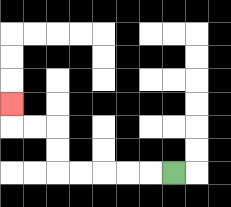{'start': '[7, 7]', 'end': '[0, 4]', 'path_directions': 'L,L,L,L,L,U,U,L,L,U', 'path_coordinates': '[[7, 7], [6, 7], [5, 7], [4, 7], [3, 7], [2, 7], [2, 6], [2, 5], [1, 5], [0, 5], [0, 4]]'}